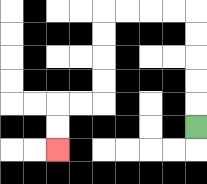{'start': '[8, 5]', 'end': '[2, 6]', 'path_directions': 'U,U,U,U,U,L,L,L,L,D,D,D,D,L,L,D,D', 'path_coordinates': '[[8, 5], [8, 4], [8, 3], [8, 2], [8, 1], [8, 0], [7, 0], [6, 0], [5, 0], [4, 0], [4, 1], [4, 2], [4, 3], [4, 4], [3, 4], [2, 4], [2, 5], [2, 6]]'}